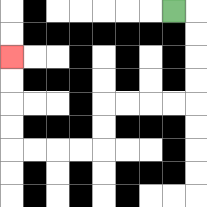{'start': '[7, 0]', 'end': '[0, 2]', 'path_directions': 'R,D,D,D,D,L,L,L,L,D,D,L,L,L,L,U,U,U,U', 'path_coordinates': '[[7, 0], [8, 0], [8, 1], [8, 2], [8, 3], [8, 4], [7, 4], [6, 4], [5, 4], [4, 4], [4, 5], [4, 6], [3, 6], [2, 6], [1, 6], [0, 6], [0, 5], [0, 4], [0, 3], [0, 2]]'}